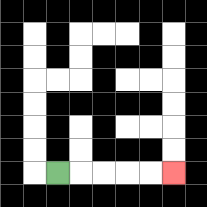{'start': '[2, 7]', 'end': '[7, 7]', 'path_directions': 'R,R,R,R,R', 'path_coordinates': '[[2, 7], [3, 7], [4, 7], [5, 7], [6, 7], [7, 7]]'}